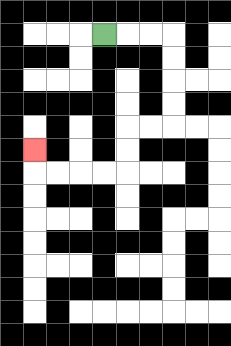{'start': '[4, 1]', 'end': '[1, 6]', 'path_directions': 'R,R,R,D,D,D,D,L,L,D,D,L,L,L,L,U', 'path_coordinates': '[[4, 1], [5, 1], [6, 1], [7, 1], [7, 2], [7, 3], [7, 4], [7, 5], [6, 5], [5, 5], [5, 6], [5, 7], [4, 7], [3, 7], [2, 7], [1, 7], [1, 6]]'}